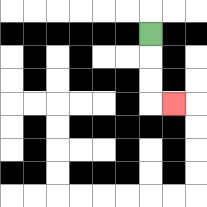{'start': '[6, 1]', 'end': '[7, 4]', 'path_directions': 'D,D,D,R', 'path_coordinates': '[[6, 1], [6, 2], [6, 3], [6, 4], [7, 4]]'}